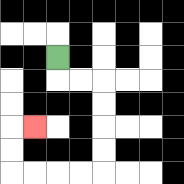{'start': '[2, 2]', 'end': '[1, 5]', 'path_directions': 'D,R,R,D,D,D,D,L,L,L,L,U,U,R', 'path_coordinates': '[[2, 2], [2, 3], [3, 3], [4, 3], [4, 4], [4, 5], [4, 6], [4, 7], [3, 7], [2, 7], [1, 7], [0, 7], [0, 6], [0, 5], [1, 5]]'}